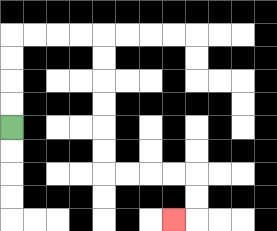{'start': '[0, 5]', 'end': '[7, 9]', 'path_directions': 'U,U,U,U,R,R,R,R,D,D,D,D,D,D,R,R,R,R,D,D,L', 'path_coordinates': '[[0, 5], [0, 4], [0, 3], [0, 2], [0, 1], [1, 1], [2, 1], [3, 1], [4, 1], [4, 2], [4, 3], [4, 4], [4, 5], [4, 6], [4, 7], [5, 7], [6, 7], [7, 7], [8, 7], [8, 8], [8, 9], [7, 9]]'}